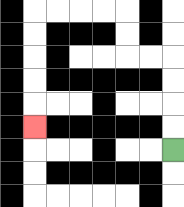{'start': '[7, 6]', 'end': '[1, 5]', 'path_directions': 'U,U,U,U,L,L,U,U,L,L,L,L,D,D,D,D,D', 'path_coordinates': '[[7, 6], [7, 5], [7, 4], [7, 3], [7, 2], [6, 2], [5, 2], [5, 1], [5, 0], [4, 0], [3, 0], [2, 0], [1, 0], [1, 1], [1, 2], [1, 3], [1, 4], [1, 5]]'}